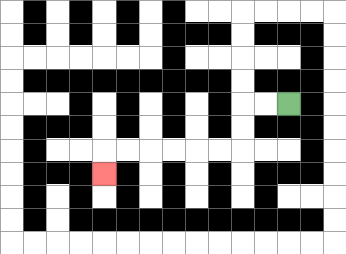{'start': '[12, 4]', 'end': '[4, 7]', 'path_directions': 'L,L,D,D,L,L,L,L,L,L,D', 'path_coordinates': '[[12, 4], [11, 4], [10, 4], [10, 5], [10, 6], [9, 6], [8, 6], [7, 6], [6, 6], [5, 6], [4, 6], [4, 7]]'}